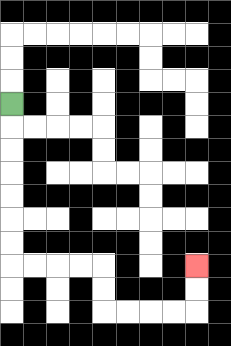{'start': '[0, 4]', 'end': '[8, 11]', 'path_directions': 'D,D,D,D,D,D,D,R,R,R,R,D,D,R,R,R,R,U,U', 'path_coordinates': '[[0, 4], [0, 5], [0, 6], [0, 7], [0, 8], [0, 9], [0, 10], [0, 11], [1, 11], [2, 11], [3, 11], [4, 11], [4, 12], [4, 13], [5, 13], [6, 13], [7, 13], [8, 13], [8, 12], [8, 11]]'}